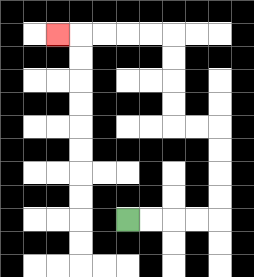{'start': '[5, 9]', 'end': '[2, 1]', 'path_directions': 'R,R,R,R,U,U,U,U,L,L,U,U,U,U,L,L,L,L,L', 'path_coordinates': '[[5, 9], [6, 9], [7, 9], [8, 9], [9, 9], [9, 8], [9, 7], [9, 6], [9, 5], [8, 5], [7, 5], [7, 4], [7, 3], [7, 2], [7, 1], [6, 1], [5, 1], [4, 1], [3, 1], [2, 1]]'}